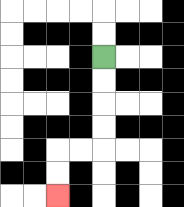{'start': '[4, 2]', 'end': '[2, 8]', 'path_directions': 'D,D,D,D,L,L,D,D', 'path_coordinates': '[[4, 2], [4, 3], [4, 4], [4, 5], [4, 6], [3, 6], [2, 6], [2, 7], [2, 8]]'}